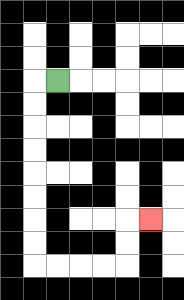{'start': '[2, 3]', 'end': '[6, 9]', 'path_directions': 'L,D,D,D,D,D,D,D,D,R,R,R,R,U,U,R', 'path_coordinates': '[[2, 3], [1, 3], [1, 4], [1, 5], [1, 6], [1, 7], [1, 8], [1, 9], [1, 10], [1, 11], [2, 11], [3, 11], [4, 11], [5, 11], [5, 10], [5, 9], [6, 9]]'}